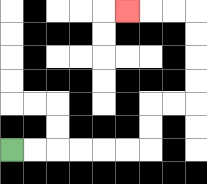{'start': '[0, 6]', 'end': '[5, 0]', 'path_directions': 'R,R,R,R,R,R,U,U,R,R,U,U,U,U,L,L,L', 'path_coordinates': '[[0, 6], [1, 6], [2, 6], [3, 6], [4, 6], [5, 6], [6, 6], [6, 5], [6, 4], [7, 4], [8, 4], [8, 3], [8, 2], [8, 1], [8, 0], [7, 0], [6, 0], [5, 0]]'}